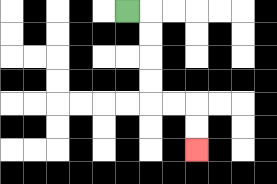{'start': '[5, 0]', 'end': '[8, 6]', 'path_directions': 'R,D,D,D,D,R,R,D,D', 'path_coordinates': '[[5, 0], [6, 0], [6, 1], [6, 2], [6, 3], [6, 4], [7, 4], [8, 4], [8, 5], [8, 6]]'}